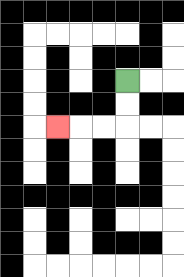{'start': '[5, 3]', 'end': '[2, 5]', 'path_directions': 'D,D,L,L,L', 'path_coordinates': '[[5, 3], [5, 4], [5, 5], [4, 5], [3, 5], [2, 5]]'}